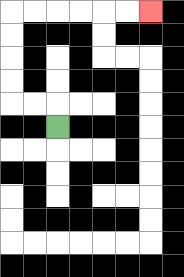{'start': '[2, 5]', 'end': '[6, 0]', 'path_directions': 'U,L,L,U,U,U,U,R,R,R,R,R,R', 'path_coordinates': '[[2, 5], [2, 4], [1, 4], [0, 4], [0, 3], [0, 2], [0, 1], [0, 0], [1, 0], [2, 0], [3, 0], [4, 0], [5, 0], [6, 0]]'}